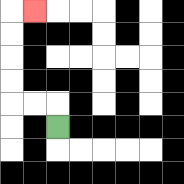{'start': '[2, 5]', 'end': '[1, 0]', 'path_directions': 'U,L,L,U,U,U,U,R', 'path_coordinates': '[[2, 5], [2, 4], [1, 4], [0, 4], [0, 3], [0, 2], [0, 1], [0, 0], [1, 0]]'}